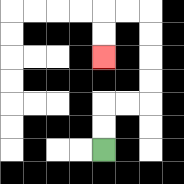{'start': '[4, 6]', 'end': '[4, 2]', 'path_directions': 'U,U,R,R,U,U,U,U,L,L,D,D', 'path_coordinates': '[[4, 6], [4, 5], [4, 4], [5, 4], [6, 4], [6, 3], [6, 2], [6, 1], [6, 0], [5, 0], [4, 0], [4, 1], [4, 2]]'}